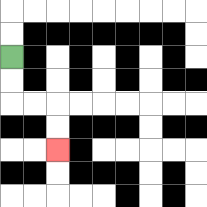{'start': '[0, 2]', 'end': '[2, 6]', 'path_directions': 'D,D,R,R,D,D', 'path_coordinates': '[[0, 2], [0, 3], [0, 4], [1, 4], [2, 4], [2, 5], [2, 6]]'}